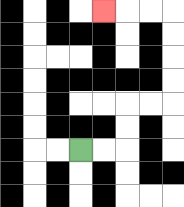{'start': '[3, 6]', 'end': '[4, 0]', 'path_directions': 'R,R,U,U,R,R,U,U,U,U,L,L,L', 'path_coordinates': '[[3, 6], [4, 6], [5, 6], [5, 5], [5, 4], [6, 4], [7, 4], [7, 3], [7, 2], [7, 1], [7, 0], [6, 0], [5, 0], [4, 0]]'}